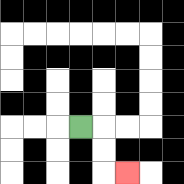{'start': '[3, 5]', 'end': '[5, 7]', 'path_directions': 'R,D,D,R', 'path_coordinates': '[[3, 5], [4, 5], [4, 6], [4, 7], [5, 7]]'}